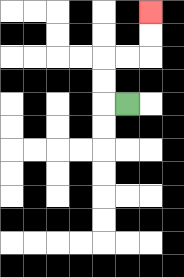{'start': '[5, 4]', 'end': '[6, 0]', 'path_directions': 'L,U,U,R,R,U,U', 'path_coordinates': '[[5, 4], [4, 4], [4, 3], [4, 2], [5, 2], [6, 2], [6, 1], [6, 0]]'}